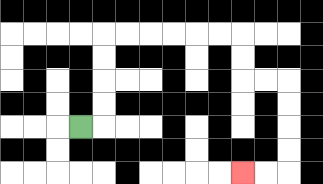{'start': '[3, 5]', 'end': '[10, 7]', 'path_directions': 'R,U,U,U,U,R,R,R,R,R,R,D,D,R,R,D,D,D,D,L,L', 'path_coordinates': '[[3, 5], [4, 5], [4, 4], [4, 3], [4, 2], [4, 1], [5, 1], [6, 1], [7, 1], [8, 1], [9, 1], [10, 1], [10, 2], [10, 3], [11, 3], [12, 3], [12, 4], [12, 5], [12, 6], [12, 7], [11, 7], [10, 7]]'}